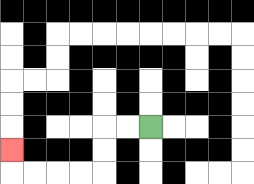{'start': '[6, 5]', 'end': '[0, 6]', 'path_directions': 'L,L,D,D,L,L,L,L,U', 'path_coordinates': '[[6, 5], [5, 5], [4, 5], [4, 6], [4, 7], [3, 7], [2, 7], [1, 7], [0, 7], [0, 6]]'}